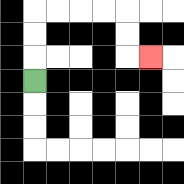{'start': '[1, 3]', 'end': '[6, 2]', 'path_directions': 'U,U,U,R,R,R,R,D,D,R', 'path_coordinates': '[[1, 3], [1, 2], [1, 1], [1, 0], [2, 0], [3, 0], [4, 0], [5, 0], [5, 1], [5, 2], [6, 2]]'}